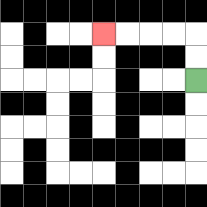{'start': '[8, 3]', 'end': '[4, 1]', 'path_directions': 'U,U,L,L,L,L', 'path_coordinates': '[[8, 3], [8, 2], [8, 1], [7, 1], [6, 1], [5, 1], [4, 1]]'}